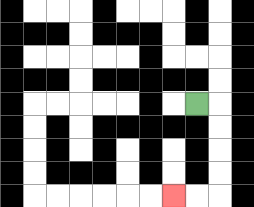{'start': '[8, 4]', 'end': '[7, 8]', 'path_directions': 'R,D,D,D,D,L,L', 'path_coordinates': '[[8, 4], [9, 4], [9, 5], [9, 6], [9, 7], [9, 8], [8, 8], [7, 8]]'}